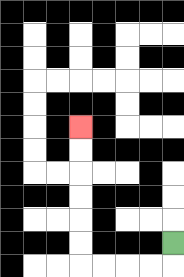{'start': '[7, 10]', 'end': '[3, 5]', 'path_directions': 'D,L,L,L,L,U,U,U,U,U,U', 'path_coordinates': '[[7, 10], [7, 11], [6, 11], [5, 11], [4, 11], [3, 11], [3, 10], [3, 9], [3, 8], [3, 7], [3, 6], [3, 5]]'}